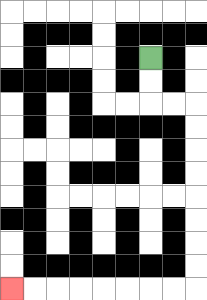{'start': '[6, 2]', 'end': '[0, 12]', 'path_directions': 'D,D,R,R,D,D,D,D,D,D,D,D,L,L,L,L,L,L,L,L', 'path_coordinates': '[[6, 2], [6, 3], [6, 4], [7, 4], [8, 4], [8, 5], [8, 6], [8, 7], [8, 8], [8, 9], [8, 10], [8, 11], [8, 12], [7, 12], [6, 12], [5, 12], [4, 12], [3, 12], [2, 12], [1, 12], [0, 12]]'}